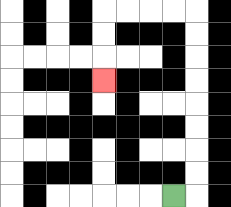{'start': '[7, 8]', 'end': '[4, 3]', 'path_directions': 'R,U,U,U,U,U,U,U,U,L,L,L,L,D,D,D', 'path_coordinates': '[[7, 8], [8, 8], [8, 7], [8, 6], [8, 5], [8, 4], [8, 3], [8, 2], [8, 1], [8, 0], [7, 0], [6, 0], [5, 0], [4, 0], [4, 1], [4, 2], [4, 3]]'}